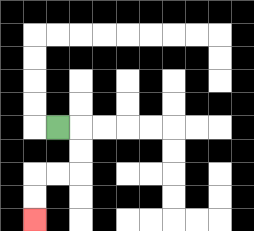{'start': '[2, 5]', 'end': '[1, 9]', 'path_directions': 'R,D,D,L,L,D,D', 'path_coordinates': '[[2, 5], [3, 5], [3, 6], [3, 7], [2, 7], [1, 7], [1, 8], [1, 9]]'}